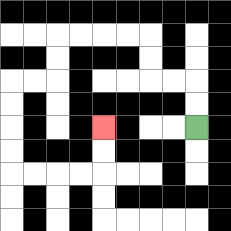{'start': '[8, 5]', 'end': '[4, 5]', 'path_directions': 'U,U,L,L,U,U,L,L,L,L,D,D,L,L,D,D,D,D,R,R,R,R,U,U', 'path_coordinates': '[[8, 5], [8, 4], [8, 3], [7, 3], [6, 3], [6, 2], [6, 1], [5, 1], [4, 1], [3, 1], [2, 1], [2, 2], [2, 3], [1, 3], [0, 3], [0, 4], [0, 5], [0, 6], [0, 7], [1, 7], [2, 7], [3, 7], [4, 7], [4, 6], [4, 5]]'}